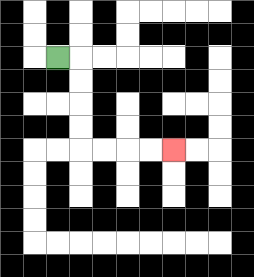{'start': '[2, 2]', 'end': '[7, 6]', 'path_directions': 'R,D,D,D,D,R,R,R,R', 'path_coordinates': '[[2, 2], [3, 2], [3, 3], [3, 4], [3, 5], [3, 6], [4, 6], [5, 6], [6, 6], [7, 6]]'}